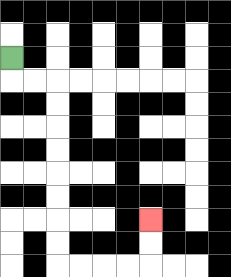{'start': '[0, 2]', 'end': '[6, 9]', 'path_directions': 'D,R,R,D,D,D,D,D,D,D,D,R,R,R,R,U,U', 'path_coordinates': '[[0, 2], [0, 3], [1, 3], [2, 3], [2, 4], [2, 5], [2, 6], [2, 7], [2, 8], [2, 9], [2, 10], [2, 11], [3, 11], [4, 11], [5, 11], [6, 11], [6, 10], [6, 9]]'}